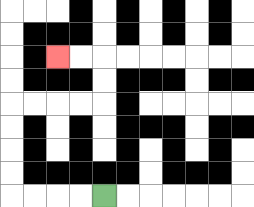{'start': '[4, 8]', 'end': '[2, 2]', 'path_directions': 'L,L,L,L,U,U,U,U,R,R,R,R,U,U,L,L', 'path_coordinates': '[[4, 8], [3, 8], [2, 8], [1, 8], [0, 8], [0, 7], [0, 6], [0, 5], [0, 4], [1, 4], [2, 4], [3, 4], [4, 4], [4, 3], [4, 2], [3, 2], [2, 2]]'}